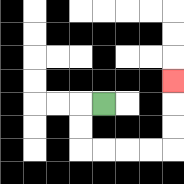{'start': '[4, 4]', 'end': '[7, 3]', 'path_directions': 'L,D,D,R,R,R,R,U,U,U', 'path_coordinates': '[[4, 4], [3, 4], [3, 5], [3, 6], [4, 6], [5, 6], [6, 6], [7, 6], [7, 5], [7, 4], [7, 3]]'}